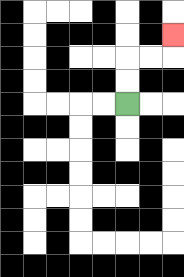{'start': '[5, 4]', 'end': '[7, 1]', 'path_directions': 'U,U,R,R,U', 'path_coordinates': '[[5, 4], [5, 3], [5, 2], [6, 2], [7, 2], [7, 1]]'}